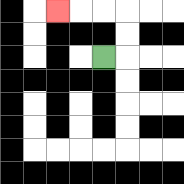{'start': '[4, 2]', 'end': '[2, 0]', 'path_directions': 'R,U,U,L,L,L', 'path_coordinates': '[[4, 2], [5, 2], [5, 1], [5, 0], [4, 0], [3, 0], [2, 0]]'}